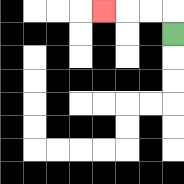{'start': '[7, 1]', 'end': '[4, 0]', 'path_directions': 'U,L,L,L', 'path_coordinates': '[[7, 1], [7, 0], [6, 0], [5, 0], [4, 0]]'}